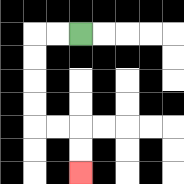{'start': '[3, 1]', 'end': '[3, 7]', 'path_directions': 'L,L,D,D,D,D,R,R,D,D', 'path_coordinates': '[[3, 1], [2, 1], [1, 1], [1, 2], [1, 3], [1, 4], [1, 5], [2, 5], [3, 5], [3, 6], [3, 7]]'}